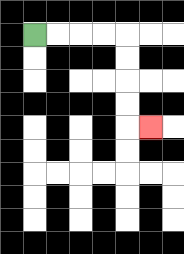{'start': '[1, 1]', 'end': '[6, 5]', 'path_directions': 'R,R,R,R,D,D,D,D,R', 'path_coordinates': '[[1, 1], [2, 1], [3, 1], [4, 1], [5, 1], [5, 2], [5, 3], [5, 4], [5, 5], [6, 5]]'}